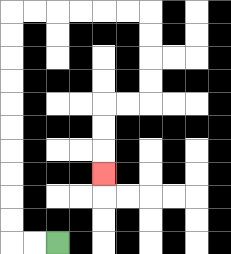{'start': '[2, 10]', 'end': '[4, 7]', 'path_directions': 'L,L,U,U,U,U,U,U,U,U,U,U,R,R,R,R,R,R,D,D,D,D,L,L,D,D,D', 'path_coordinates': '[[2, 10], [1, 10], [0, 10], [0, 9], [0, 8], [0, 7], [0, 6], [0, 5], [0, 4], [0, 3], [0, 2], [0, 1], [0, 0], [1, 0], [2, 0], [3, 0], [4, 0], [5, 0], [6, 0], [6, 1], [6, 2], [6, 3], [6, 4], [5, 4], [4, 4], [4, 5], [4, 6], [4, 7]]'}